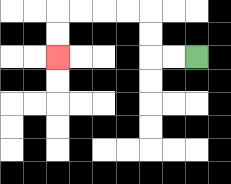{'start': '[8, 2]', 'end': '[2, 2]', 'path_directions': 'L,L,U,U,L,L,L,L,D,D', 'path_coordinates': '[[8, 2], [7, 2], [6, 2], [6, 1], [6, 0], [5, 0], [4, 0], [3, 0], [2, 0], [2, 1], [2, 2]]'}